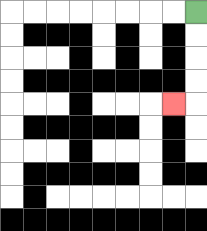{'start': '[8, 0]', 'end': '[7, 4]', 'path_directions': 'D,D,D,D,L', 'path_coordinates': '[[8, 0], [8, 1], [8, 2], [8, 3], [8, 4], [7, 4]]'}